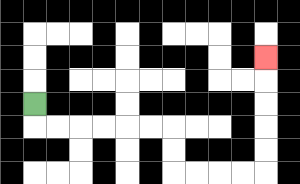{'start': '[1, 4]', 'end': '[11, 2]', 'path_directions': 'D,R,R,R,R,R,R,D,D,R,R,R,R,U,U,U,U,U', 'path_coordinates': '[[1, 4], [1, 5], [2, 5], [3, 5], [4, 5], [5, 5], [6, 5], [7, 5], [7, 6], [7, 7], [8, 7], [9, 7], [10, 7], [11, 7], [11, 6], [11, 5], [11, 4], [11, 3], [11, 2]]'}